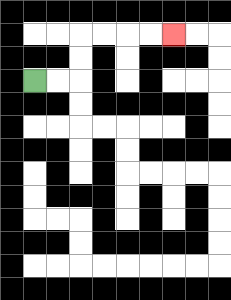{'start': '[1, 3]', 'end': '[7, 1]', 'path_directions': 'R,R,U,U,R,R,R,R', 'path_coordinates': '[[1, 3], [2, 3], [3, 3], [3, 2], [3, 1], [4, 1], [5, 1], [6, 1], [7, 1]]'}